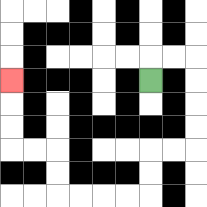{'start': '[6, 3]', 'end': '[0, 3]', 'path_directions': 'U,R,R,D,D,D,D,L,L,D,D,L,L,L,L,U,U,L,L,U,U,U', 'path_coordinates': '[[6, 3], [6, 2], [7, 2], [8, 2], [8, 3], [8, 4], [8, 5], [8, 6], [7, 6], [6, 6], [6, 7], [6, 8], [5, 8], [4, 8], [3, 8], [2, 8], [2, 7], [2, 6], [1, 6], [0, 6], [0, 5], [0, 4], [0, 3]]'}